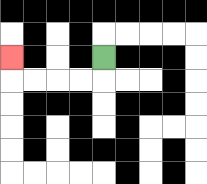{'start': '[4, 2]', 'end': '[0, 2]', 'path_directions': 'D,L,L,L,L,U', 'path_coordinates': '[[4, 2], [4, 3], [3, 3], [2, 3], [1, 3], [0, 3], [0, 2]]'}